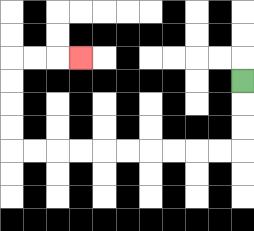{'start': '[10, 3]', 'end': '[3, 2]', 'path_directions': 'D,D,D,L,L,L,L,L,L,L,L,L,L,U,U,U,U,R,R,R', 'path_coordinates': '[[10, 3], [10, 4], [10, 5], [10, 6], [9, 6], [8, 6], [7, 6], [6, 6], [5, 6], [4, 6], [3, 6], [2, 6], [1, 6], [0, 6], [0, 5], [0, 4], [0, 3], [0, 2], [1, 2], [2, 2], [3, 2]]'}